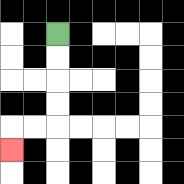{'start': '[2, 1]', 'end': '[0, 6]', 'path_directions': 'D,D,D,D,L,L,D', 'path_coordinates': '[[2, 1], [2, 2], [2, 3], [2, 4], [2, 5], [1, 5], [0, 5], [0, 6]]'}